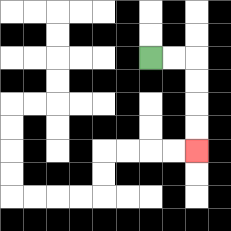{'start': '[6, 2]', 'end': '[8, 6]', 'path_directions': 'R,R,D,D,D,D', 'path_coordinates': '[[6, 2], [7, 2], [8, 2], [8, 3], [8, 4], [8, 5], [8, 6]]'}